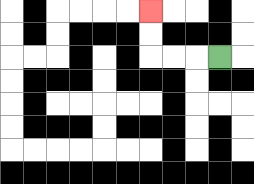{'start': '[9, 2]', 'end': '[6, 0]', 'path_directions': 'L,L,L,U,U', 'path_coordinates': '[[9, 2], [8, 2], [7, 2], [6, 2], [6, 1], [6, 0]]'}